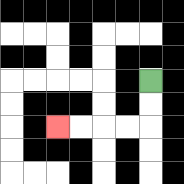{'start': '[6, 3]', 'end': '[2, 5]', 'path_directions': 'D,D,L,L,L,L', 'path_coordinates': '[[6, 3], [6, 4], [6, 5], [5, 5], [4, 5], [3, 5], [2, 5]]'}